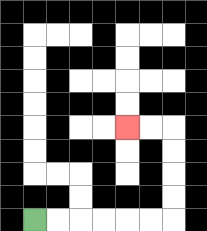{'start': '[1, 9]', 'end': '[5, 5]', 'path_directions': 'R,R,R,R,R,R,U,U,U,U,L,L', 'path_coordinates': '[[1, 9], [2, 9], [3, 9], [4, 9], [5, 9], [6, 9], [7, 9], [7, 8], [7, 7], [7, 6], [7, 5], [6, 5], [5, 5]]'}